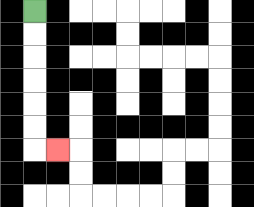{'start': '[1, 0]', 'end': '[2, 6]', 'path_directions': 'D,D,D,D,D,D,R', 'path_coordinates': '[[1, 0], [1, 1], [1, 2], [1, 3], [1, 4], [1, 5], [1, 6], [2, 6]]'}